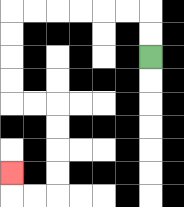{'start': '[6, 2]', 'end': '[0, 7]', 'path_directions': 'U,U,L,L,L,L,L,L,D,D,D,D,R,R,D,D,D,D,L,L,U', 'path_coordinates': '[[6, 2], [6, 1], [6, 0], [5, 0], [4, 0], [3, 0], [2, 0], [1, 0], [0, 0], [0, 1], [0, 2], [0, 3], [0, 4], [1, 4], [2, 4], [2, 5], [2, 6], [2, 7], [2, 8], [1, 8], [0, 8], [0, 7]]'}